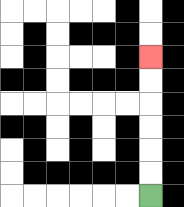{'start': '[6, 8]', 'end': '[6, 2]', 'path_directions': 'U,U,U,U,U,U', 'path_coordinates': '[[6, 8], [6, 7], [6, 6], [6, 5], [6, 4], [6, 3], [6, 2]]'}